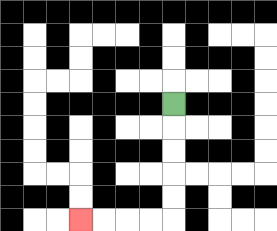{'start': '[7, 4]', 'end': '[3, 9]', 'path_directions': 'D,D,D,D,D,L,L,L,L', 'path_coordinates': '[[7, 4], [7, 5], [7, 6], [7, 7], [7, 8], [7, 9], [6, 9], [5, 9], [4, 9], [3, 9]]'}